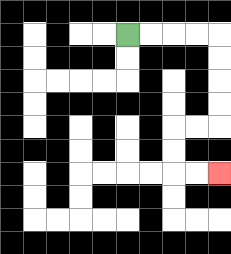{'start': '[5, 1]', 'end': '[9, 7]', 'path_directions': 'R,R,R,R,D,D,D,D,L,L,D,D,R,R', 'path_coordinates': '[[5, 1], [6, 1], [7, 1], [8, 1], [9, 1], [9, 2], [9, 3], [9, 4], [9, 5], [8, 5], [7, 5], [7, 6], [7, 7], [8, 7], [9, 7]]'}